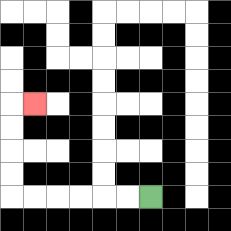{'start': '[6, 8]', 'end': '[1, 4]', 'path_directions': 'L,L,L,L,L,L,U,U,U,U,R', 'path_coordinates': '[[6, 8], [5, 8], [4, 8], [3, 8], [2, 8], [1, 8], [0, 8], [0, 7], [0, 6], [0, 5], [0, 4], [1, 4]]'}